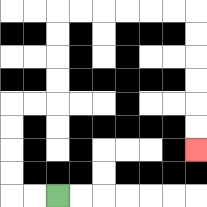{'start': '[2, 8]', 'end': '[8, 6]', 'path_directions': 'L,L,U,U,U,U,R,R,U,U,U,U,R,R,R,R,R,R,D,D,D,D,D,D', 'path_coordinates': '[[2, 8], [1, 8], [0, 8], [0, 7], [0, 6], [0, 5], [0, 4], [1, 4], [2, 4], [2, 3], [2, 2], [2, 1], [2, 0], [3, 0], [4, 0], [5, 0], [6, 0], [7, 0], [8, 0], [8, 1], [8, 2], [8, 3], [8, 4], [8, 5], [8, 6]]'}